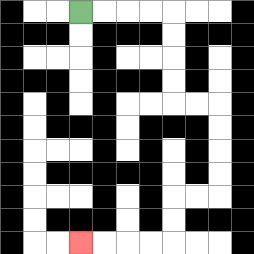{'start': '[3, 0]', 'end': '[3, 10]', 'path_directions': 'R,R,R,R,D,D,D,D,R,R,D,D,D,D,L,L,D,D,L,L,L,L', 'path_coordinates': '[[3, 0], [4, 0], [5, 0], [6, 0], [7, 0], [7, 1], [7, 2], [7, 3], [7, 4], [8, 4], [9, 4], [9, 5], [9, 6], [9, 7], [9, 8], [8, 8], [7, 8], [7, 9], [7, 10], [6, 10], [5, 10], [4, 10], [3, 10]]'}